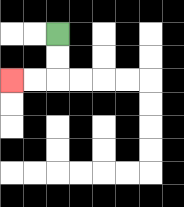{'start': '[2, 1]', 'end': '[0, 3]', 'path_directions': 'D,D,L,L', 'path_coordinates': '[[2, 1], [2, 2], [2, 3], [1, 3], [0, 3]]'}